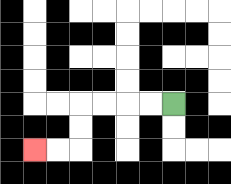{'start': '[7, 4]', 'end': '[1, 6]', 'path_directions': 'L,L,L,L,D,D,L,L', 'path_coordinates': '[[7, 4], [6, 4], [5, 4], [4, 4], [3, 4], [3, 5], [3, 6], [2, 6], [1, 6]]'}